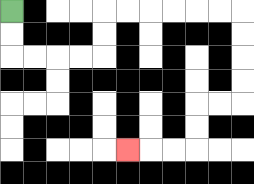{'start': '[0, 0]', 'end': '[5, 6]', 'path_directions': 'D,D,R,R,R,R,U,U,R,R,R,R,R,R,D,D,D,D,L,L,D,D,L,L,L', 'path_coordinates': '[[0, 0], [0, 1], [0, 2], [1, 2], [2, 2], [3, 2], [4, 2], [4, 1], [4, 0], [5, 0], [6, 0], [7, 0], [8, 0], [9, 0], [10, 0], [10, 1], [10, 2], [10, 3], [10, 4], [9, 4], [8, 4], [8, 5], [8, 6], [7, 6], [6, 6], [5, 6]]'}